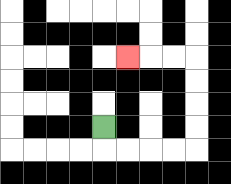{'start': '[4, 5]', 'end': '[5, 2]', 'path_directions': 'D,R,R,R,R,U,U,U,U,L,L,L', 'path_coordinates': '[[4, 5], [4, 6], [5, 6], [6, 6], [7, 6], [8, 6], [8, 5], [8, 4], [8, 3], [8, 2], [7, 2], [6, 2], [5, 2]]'}